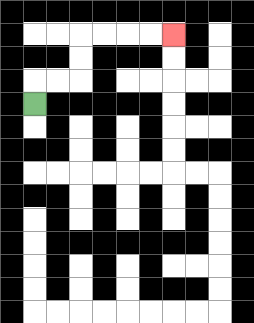{'start': '[1, 4]', 'end': '[7, 1]', 'path_directions': 'U,R,R,U,U,R,R,R,R', 'path_coordinates': '[[1, 4], [1, 3], [2, 3], [3, 3], [3, 2], [3, 1], [4, 1], [5, 1], [6, 1], [7, 1]]'}